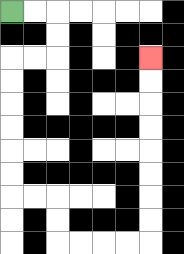{'start': '[0, 0]', 'end': '[6, 2]', 'path_directions': 'R,R,D,D,L,L,D,D,D,D,D,D,R,R,D,D,R,R,R,R,U,U,U,U,U,U,U,U', 'path_coordinates': '[[0, 0], [1, 0], [2, 0], [2, 1], [2, 2], [1, 2], [0, 2], [0, 3], [0, 4], [0, 5], [0, 6], [0, 7], [0, 8], [1, 8], [2, 8], [2, 9], [2, 10], [3, 10], [4, 10], [5, 10], [6, 10], [6, 9], [6, 8], [6, 7], [6, 6], [6, 5], [6, 4], [6, 3], [6, 2]]'}